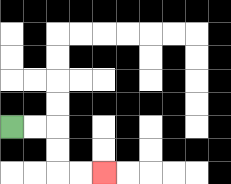{'start': '[0, 5]', 'end': '[4, 7]', 'path_directions': 'R,R,D,D,R,R', 'path_coordinates': '[[0, 5], [1, 5], [2, 5], [2, 6], [2, 7], [3, 7], [4, 7]]'}